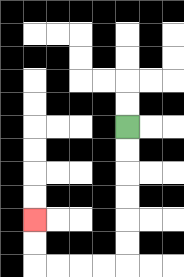{'start': '[5, 5]', 'end': '[1, 9]', 'path_directions': 'D,D,D,D,D,D,L,L,L,L,U,U', 'path_coordinates': '[[5, 5], [5, 6], [5, 7], [5, 8], [5, 9], [5, 10], [5, 11], [4, 11], [3, 11], [2, 11], [1, 11], [1, 10], [1, 9]]'}